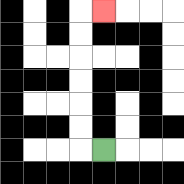{'start': '[4, 6]', 'end': '[4, 0]', 'path_directions': 'L,U,U,U,U,U,U,R', 'path_coordinates': '[[4, 6], [3, 6], [3, 5], [3, 4], [3, 3], [3, 2], [3, 1], [3, 0], [4, 0]]'}